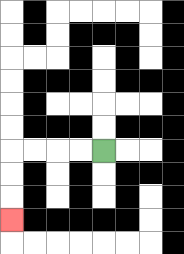{'start': '[4, 6]', 'end': '[0, 9]', 'path_directions': 'L,L,L,L,D,D,D', 'path_coordinates': '[[4, 6], [3, 6], [2, 6], [1, 6], [0, 6], [0, 7], [0, 8], [0, 9]]'}